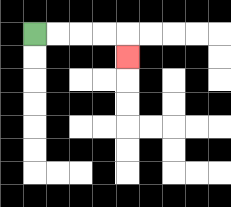{'start': '[1, 1]', 'end': '[5, 2]', 'path_directions': 'R,R,R,R,D', 'path_coordinates': '[[1, 1], [2, 1], [3, 1], [4, 1], [5, 1], [5, 2]]'}